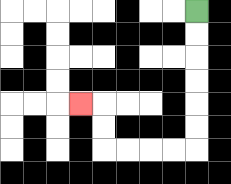{'start': '[8, 0]', 'end': '[3, 4]', 'path_directions': 'D,D,D,D,D,D,L,L,L,L,U,U,L', 'path_coordinates': '[[8, 0], [8, 1], [8, 2], [8, 3], [8, 4], [8, 5], [8, 6], [7, 6], [6, 6], [5, 6], [4, 6], [4, 5], [4, 4], [3, 4]]'}